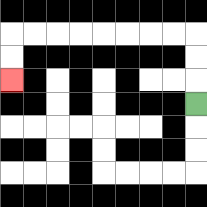{'start': '[8, 4]', 'end': '[0, 3]', 'path_directions': 'U,U,U,L,L,L,L,L,L,L,L,D,D', 'path_coordinates': '[[8, 4], [8, 3], [8, 2], [8, 1], [7, 1], [6, 1], [5, 1], [4, 1], [3, 1], [2, 1], [1, 1], [0, 1], [0, 2], [0, 3]]'}